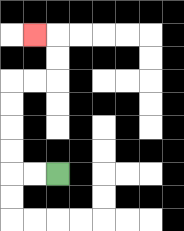{'start': '[2, 7]', 'end': '[1, 1]', 'path_directions': 'L,L,U,U,U,U,R,R,U,U,L', 'path_coordinates': '[[2, 7], [1, 7], [0, 7], [0, 6], [0, 5], [0, 4], [0, 3], [1, 3], [2, 3], [2, 2], [2, 1], [1, 1]]'}